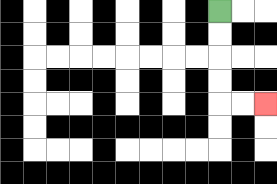{'start': '[9, 0]', 'end': '[11, 4]', 'path_directions': 'D,D,D,D,R,R', 'path_coordinates': '[[9, 0], [9, 1], [9, 2], [9, 3], [9, 4], [10, 4], [11, 4]]'}